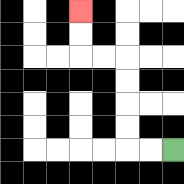{'start': '[7, 6]', 'end': '[3, 0]', 'path_directions': 'L,L,U,U,U,U,L,L,U,U', 'path_coordinates': '[[7, 6], [6, 6], [5, 6], [5, 5], [5, 4], [5, 3], [5, 2], [4, 2], [3, 2], [3, 1], [3, 0]]'}